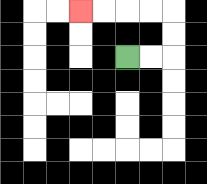{'start': '[5, 2]', 'end': '[3, 0]', 'path_directions': 'R,R,U,U,L,L,L,L', 'path_coordinates': '[[5, 2], [6, 2], [7, 2], [7, 1], [7, 0], [6, 0], [5, 0], [4, 0], [3, 0]]'}